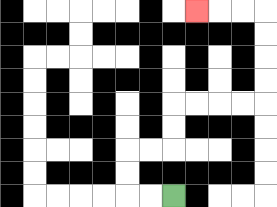{'start': '[7, 8]', 'end': '[8, 0]', 'path_directions': 'L,L,U,U,R,R,U,U,R,R,R,R,U,U,U,U,L,L,L', 'path_coordinates': '[[7, 8], [6, 8], [5, 8], [5, 7], [5, 6], [6, 6], [7, 6], [7, 5], [7, 4], [8, 4], [9, 4], [10, 4], [11, 4], [11, 3], [11, 2], [11, 1], [11, 0], [10, 0], [9, 0], [8, 0]]'}